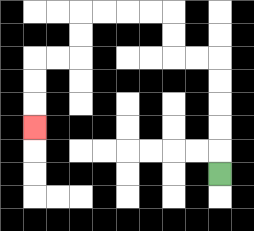{'start': '[9, 7]', 'end': '[1, 5]', 'path_directions': 'U,U,U,U,U,L,L,U,U,L,L,L,L,D,D,L,L,D,D,D', 'path_coordinates': '[[9, 7], [9, 6], [9, 5], [9, 4], [9, 3], [9, 2], [8, 2], [7, 2], [7, 1], [7, 0], [6, 0], [5, 0], [4, 0], [3, 0], [3, 1], [3, 2], [2, 2], [1, 2], [1, 3], [1, 4], [1, 5]]'}